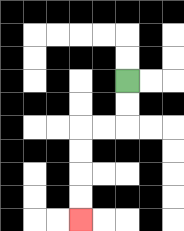{'start': '[5, 3]', 'end': '[3, 9]', 'path_directions': 'D,D,L,L,D,D,D,D', 'path_coordinates': '[[5, 3], [5, 4], [5, 5], [4, 5], [3, 5], [3, 6], [3, 7], [3, 8], [3, 9]]'}